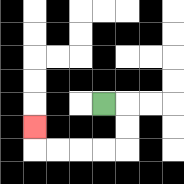{'start': '[4, 4]', 'end': '[1, 5]', 'path_directions': 'R,D,D,L,L,L,L,U', 'path_coordinates': '[[4, 4], [5, 4], [5, 5], [5, 6], [4, 6], [3, 6], [2, 6], [1, 6], [1, 5]]'}